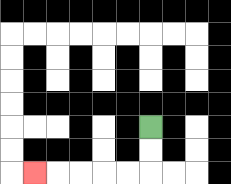{'start': '[6, 5]', 'end': '[1, 7]', 'path_directions': 'D,D,L,L,L,L,L', 'path_coordinates': '[[6, 5], [6, 6], [6, 7], [5, 7], [4, 7], [3, 7], [2, 7], [1, 7]]'}